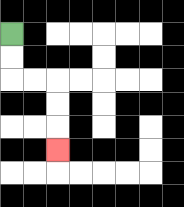{'start': '[0, 1]', 'end': '[2, 6]', 'path_directions': 'D,D,R,R,D,D,D', 'path_coordinates': '[[0, 1], [0, 2], [0, 3], [1, 3], [2, 3], [2, 4], [2, 5], [2, 6]]'}